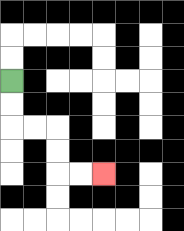{'start': '[0, 3]', 'end': '[4, 7]', 'path_directions': 'D,D,R,R,D,D,R,R', 'path_coordinates': '[[0, 3], [0, 4], [0, 5], [1, 5], [2, 5], [2, 6], [2, 7], [3, 7], [4, 7]]'}